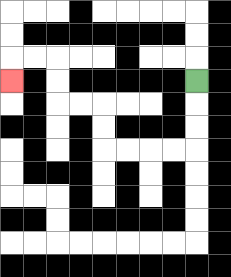{'start': '[8, 3]', 'end': '[0, 3]', 'path_directions': 'D,D,D,L,L,L,L,U,U,L,L,U,U,L,L,D', 'path_coordinates': '[[8, 3], [8, 4], [8, 5], [8, 6], [7, 6], [6, 6], [5, 6], [4, 6], [4, 5], [4, 4], [3, 4], [2, 4], [2, 3], [2, 2], [1, 2], [0, 2], [0, 3]]'}